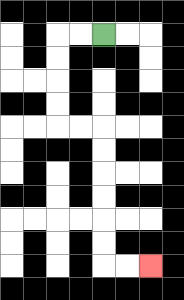{'start': '[4, 1]', 'end': '[6, 11]', 'path_directions': 'L,L,D,D,D,D,R,R,D,D,D,D,D,D,R,R', 'path_coordinates': '[[4, 1], [3, 1], [2, 1], [2, 2], [2, 3], [2, 4], [2, 5], [3, 5], [4, 5], [4, 6], [4, 7], [4, 8], [4, 9], [4, 10], [4, 11], [5, 11], [6, 11]]'}